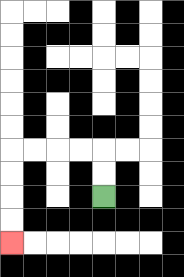{'start': '[4, 8]', 'end': '[0, 10]', 'path_directions': 'U,U,L,L,L,L,D,D,D,D', 'path_coordinates': '[[4, 8], [4, 7], [4, 6], [3, 6], [2, 6], [1, 6], [0, 6], [0, 7], [0, 8], [0, 9], [0, 10]]'}